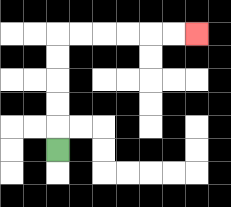{'start': '[2, 6]', 'end': '[8, 1]', 'path_directions': 'U,U,U,U,U,R,R,R,R,R,R', 'path_coordinates': '[[2, 6], [2, 5], [2, 4], [2, 3], [2, 2], [2, 1], [3, 1], [4, 1], [5, 1], [6, 1], [7, 1], [8, 1]]'}